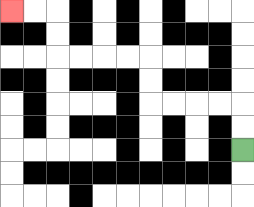{'start': '[10, 6]', 'end': '[0, 0]', 'path_directions': 'U,U,L,L,L,L,U,U,L,L,L,L,U,U,L,L', 'path_coordinates': '[[10, 6], [10, 5], [10, 4], [9, 4], [8, 4], [7, 4], [6, 4], [6, 3], [6, 2], [5, 2], [4, 2], [3, 2], [2, 2], [2, 1], [2, 0], [1, 0], [0, 0]]'}